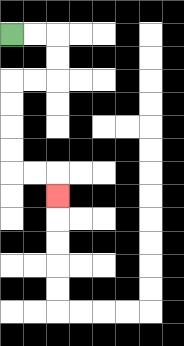{'start': '[0, 1]', 'end': '[2, 8]', 'path_directions': 'R,R,D,D,L,L,D,D,D,D,R,R,D', 'path_coordinates': '[[0, 1], [1, 1], [2, 1], [2, 2], [2, 3], [1, 3], [0, 3], [0, 4], [0, 5], [0, 6], [0, 7], [1, 7], [2, 7], [2, 8]]'}